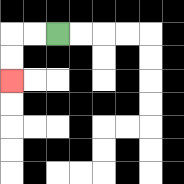{'start': '[2, 1]', 'end': '[0, 3]', 'path_directions': 'L,L,D,D', 'path_coordinates': '[[2, 1], [1, 1], [0, 1], [0, 2], [0, 3]]'}